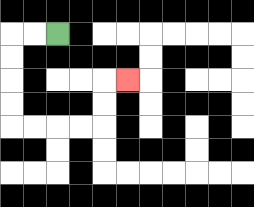{'start': '[2, 1]', 'end': '[5, 3]', 'path_directions': 'L,L,D,D,D,D,R,R,R,R,U,U,R', 'path_coordinates': '[[2, 1], [1, 1], [0, 1], [0, 2], [0, 3], [0, 4], [0, 5], [1, 5], [2, 5], [3, 5], [4, 5], [4, 4], [4, 3], [5, 3]]'}